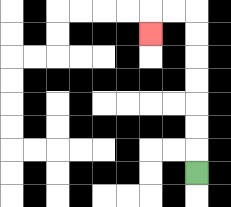{'start': '[8, 7]', 'end': '[6, 1]', 'path_directions': 'U,U,U,U,U,U,U,L,L,D', 'path_coordinates': '[[8, 7], [8, 6], [8, 5], [8, 4], [8, 3], [8, 2], [8, 1], [8, 0], [7, 0], [6, 0], [6, 1]]'}